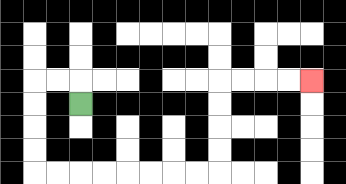{'start': '[3, 4]', 'end': '[13, 3]', 'path_directions': 'U,L,L,D,D,D,D,R,R,R,R,R,R,R,R,U,U,U,U,R,R,R,R', 'path_coordinates': '[[3, 4], [3, 3], [2, 3], [1, 3], [1, 4], [1, 5], [1, 6], [1, 7], [2, 7], [3, 7], [4, 7], [5, 7], [6, 7], [7, 7], [8, 7], [9, 7], [9, 6], [9, 5], [9, 4], [9, 3], [10, 3], [11, 3], [12, 3], [13, 3]]'}